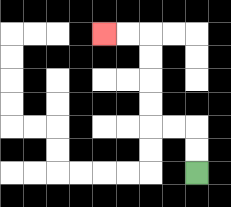{'start': '[8, 7]', 'end': '[4, 1]', 'path_directions': 'U,U,L,L,U,U,U,U,L,L', 'path_coordinates': '[[8, 7], [8, 6], [8, 5], [7, 5], [6, 5], [6, 4], [6, 3], [6, 2], [6, 1], [5, 1], [4, 1]]'}